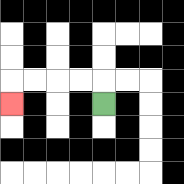{'start': '[4, 4]', 'end': '[0, 4]', 'path_directions': 'U,L,L,L,L,D', 'path_coordinates': '[[4, 4], [4, 3], [3, 3], [2, 3], [1, 3], [0, 3], [0, 4]]'}